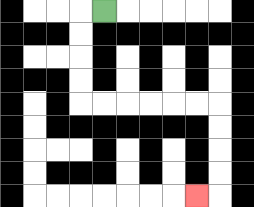{'start': '[4, 0]', 'end': '[8, 8]', 'path_directions': 'L,D,D,D,D,R,R,R,R,R,R,D,D,D,D,L', 'path_coordinates': '[[4, 0], [3, 0], [3, 1], [3, 2], [3, 3], [3, 4], [4, 4], [5, 4], [6, 4], [7, 4], [8, 4], [9, 4], [9, 5], [9, 6], [9, 7], [9, 8], [8, 8]]'}